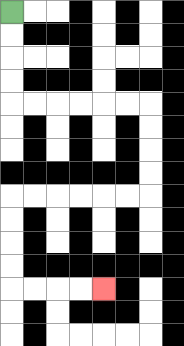{'start': '[0, 0]', 'end': '[4, 12]', 'path_directions': 'D,D,D,D,R,R,R,R,R,R,D,D,D,D,L,L,L,L,L,L,D,D,D,D,R,R,R,R', 'path_coordinates': '[[0, 0], [0, 1], [0, 2], [0, 3], [0, 4], [1, 4], [2, 4], [3, 4], [4, 4], [5, 4], [6, 4], [6, 5], [6, 6], [6, 7], [6, 8], [5, 8], [4, 8], [3, 8], [2, 8], [1, 8], [0, 8], [0, 9], [0, 10], [0, 11], [0, 12], [1, 12], [2, 12], [3, 12], [4, 12]]'}